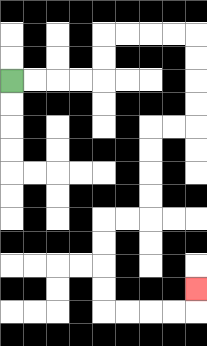{'start': '[0, 3]', 'end': '[8, 12]', 'path_directions': 'R,R,R,R,U,U,R,R,R,R,D,D,D,D,L,L,D,D,D,D,L,L,D,D,D,D,R,R,R,R,U', 'path_coordinates': '[[0, 3], [1, 3], [2, 3], [3, 3], [4, 3], [4, 2], [4, 1], [5, 1], [6, 1], [7, 1], [8, 1], [8, 2], [8, 3], [8, 4], [8, 5], [7, 5], [6, 5], [6, 6], [6, 7], [6, 8], [6, 9], [5, 9], [4, 9], [4, 10], [4, 11], [4, 12], [4, 13], [5, 13], [6, 13], [7, 13], [8, 13], [8, 12]]'}